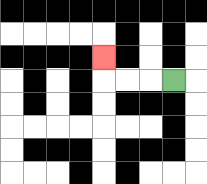{'start': '[7, 3]', 'end': '[4, 2]', 'path_directions': 'L,L,L,U', 'path_coordinates': '[[7, 3], [6, 3], [5, 3], [4, 3], [4, 2]]'}